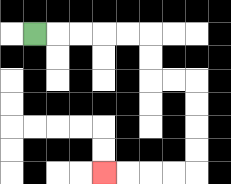{'start': '[1, 1]', 'end': '[4, 7]', 'path_directions': 'R,R,R,R,R,D,D,R,R,D,D,D,D,L,L,L,L', 'path_coordinates': '[[1, 1], [2, 1], [3, 1], [4, 1], [5, 1], [6, 1], [6, 2], [6, 3], [7, 3], [8, 3], [8, 4], [8, 5], [8, 6], [8, 7], [7, 7], [6, 7], [5, 7], [4, 7]]'}